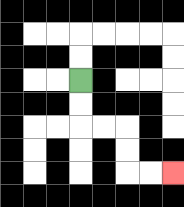{'start': '[3, 3]', 'end': '[7, 7]', 'path_directions': 'D,D,R,R,D,D,R,R', 'path_coordinates': '[[3, 3], [3, 4], [3, 5], [4, 5], [5, 5], [5, 6], [5, 7], [6, 7], [7, 7]]'}